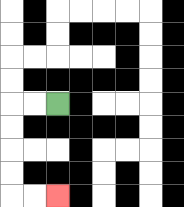{'start': '[2, 4]', 'end': '[2, 8]', 'path_directions': 'L,L,D,D,D,D,R,R', 'path_coordinates': '[[2, 4], [1, 4], [0, 4], [0, 5], [0, 6], [0, 7], [0, 8], [1, 8], [2, 8]]'}